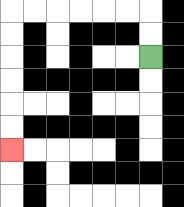{'start': '[6, 2]', 'end': '[0, 6]', 'path_directions': 'U,U,L,L,L,L,L,L,D,D,D,D,D,D', 'path_coordinates': '[[6, 2], [6, 1], [6, 0], [5, 0], [4, 0], [3, 0], [2, 0], [1, 0], [0, 0], [0, 1], [0, 2], [0, 3], [0, 4], [0, 5], [0, 6]]'}